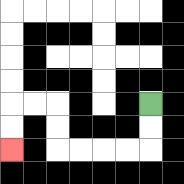{'start': '[6, 4]', 'end': '[0, 6]', 'path_directions': 'D,D,L,L,L,L,U,U,L,L,D,D', 'path_coordinates': '[[6, 4], [6, 5], [6, 6], [5, 6], [4, 6], [3, 6], [2, 6], [2, 5], [2, 4], [1, 4], [0, 4], [0, 5], [0, 6]]'}